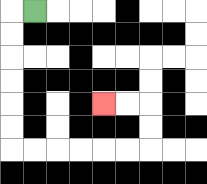{'start': '[1, 0]', 'end': '[4, 4]', 'path_directions': 'L,D,D,D,D,D,D,R,R,R,R,R,R,U,U,L,L', 'path_coordinates': '[[1, 0], [0, 0], [0, 1], [0, 2], [0, 3], [0, 4], [0, 5], [0, 6], [1, 6], [2, 6], [3, 6], [4, 6], [5, 6], [6, 6], [6, 5], [6, 4], [5, 4], [4, 4]]'}